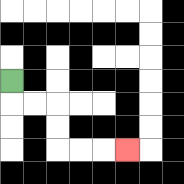{'start': '[0, 3]', 'end': '[5, 6]', 'path_directions': 'D,R,R,D,D,R,R,R', 'path_coordinates': '[[0, 3], [0, 4], [1, 4], [2, 4], [2, 5], [2, 6], [3, 6], [4, 6], [5, 6]]'}